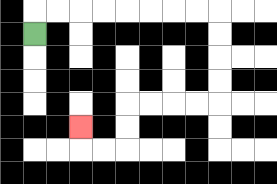{'start': '[1, 1]', 'end': '[3, 5]', 'path_directions': 'U,R,R,R,R,R,R,R,R,D,D,D,D,L,L,L,L,D,D,L,L,U', 'path_coordinates': '[[1, 1], [1, 0], [2, 0], [3, 0], [4, 0], [5, 0], [6, 0], [7, 0], [8, 0], [9, 0], [9, 1], [9, 2], [9, 3], [9, 4], [8, 4], [7, 4], [6, 4], [5, 4], [5, 5], [5, 6], [4, 6], [3, 6], [3, 5]]'}